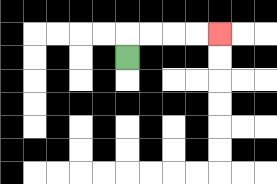{'start': '[5, 2]', 'end': '[9, 1]', 'path_directions': 'U,R,R,R,R', 'path_coordinates': '[[5, 2], [5, 1], [6, 1], [7, 1], [8, 1], [9, 1]]'}